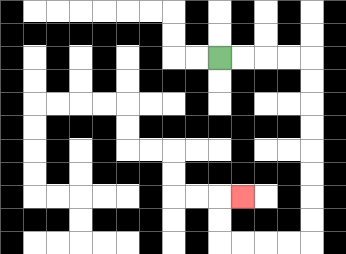{'start': '[9, 2]', 'end': '[10, 8]', 'path_directions': 'R,R,R,R,D,D,D,D,D,D,D,D,L,L,L,L,U,U,R', 'path_coordinates': '[[9, 2], [10, 2], [11, 2], [12, 2], [13, 2], [13, 3], [13, 4], [13, 5], [13, 6], [13, 7], [13, 8], [13, 9], [13, 10], [12, 10], [11, 10], [10, 10], [9, 10], [9, 9], [9, 8], [10, 8]]'}